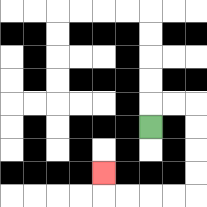{'start': '[6, 5]', 'end': '[4, 7]', 'path_directions': 'U,R,R,D,D,D,D,L,L,L,L,U', 'path_coordinates': '[[6, 5], [6, 4], [7, 4], [8, 4], [8, 5], [8, 6], [8, 7], [8, 8], [7, 8], [6, 8], [5, 8], [4, 8], [4, 7]]'}